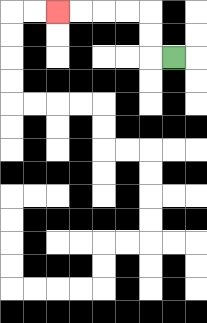{'start': '[7, 2]', 'end': '[2, 0]', 'path_directions': 'L,U,U,L,L,L,L', 'path_coordinates': '[[7, 2], [6, 2], [6, 1], [6, 0], [5, 0], [4, 0], [3, 0], [2, 0]]'}